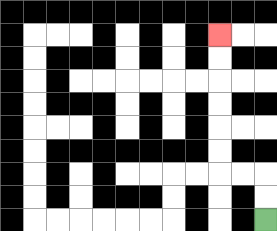{'start': '[11, 9]', 'end': '[9, 1]', 'path_directions': 'U,U,L,L,U,U,U,U,U,U', 'path_coordinates': '[[11, 9], [11, 8], [11, 7], [10, 7], [9, 7], [9, 6], [9, 5], [9, 4], [9, 3], [9, 2], [9, 1]]'}